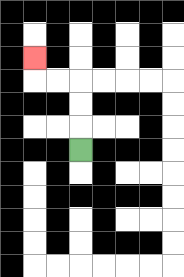{'start': '[3, 6]', 'end': '[1, 2]', 'path_directions': 'U,U,U,L,L,U', 'path_coordinates': '[[3, 6], [3, 5], [3, 4], [3, 3], [2, 3], [1, 3], [1, 2]]'}